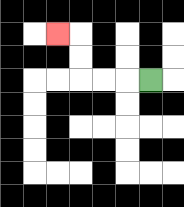{'start': '[6, 3]', 'end': '[2, 1]', 'path_directions': 'L,L,L,U,U,L', 'path_coordinates': '[[6, 3], [5, 3], [4, 3], [3, 3], [3, 2], [3, 1], [2, 1]]'}